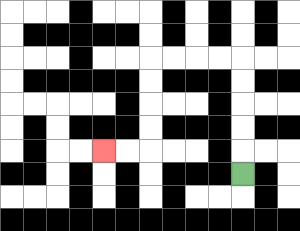{'start': '[10, 7]', 'end': '[4, 6]', 'path_directions': 'U,U,U,U,U,L,L,L,L,D,D,D,D,L,L', 'path_coordinates': '[[10, 7], [10, 6], [10, 5], [10, 4], [10, 3], [10, 2], [9, 2], [8, 2], [7, 2], [6, 2], [6, 3], [6, 4], [6, 5], [6, 6], [5, 6], [4, 6]]'}